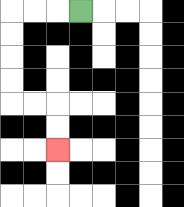{'start': '[3, 0]', 'end': '[2, 6]', 'path_directions': 'L,L,L,D,D,D,D,R,R,D,D', 'path_coordinates': '[[3, 0], [2, 0], [1, 0], [0, 0], [0, 1], [0, 2], [0, 3], [0, 4], [1, 4], [2, 4], [2, 5], [2, 6]]'}